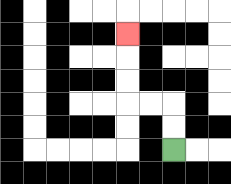{'start': '[7, 6]', 'end': '[5, 1]', 'path_directions': 'U,U,L,L,U,U,U', 'path_coordinates': '[[7, 6], [7, 5], [7, 4], [6, 4], [5, 4], [5, 3], [5, 2], [5, 1]]'}